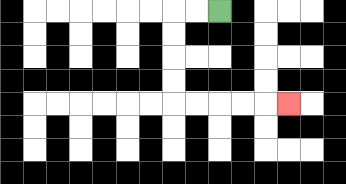{'start': '[9, 0]', 'end': '[12, 4]', 'path_directions': 'L,L,D,D,D,D,R,R,R,R,R', 'path_coordinates': '[[9, 0], [8, 0], [7, 0], [7, 1], [7, 2], [7, 3], [7, 4], [8, 4], [9, 4], [10, 4], [11, 4], [12, 4]]'}